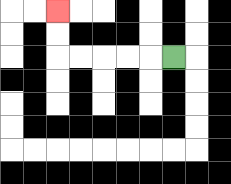{'start': '[7, 2]', 'end': '[2, 0]', 'path_directions': 'L,L,L,L,L,U,U', 'path_coordinates': '[[7, 2], [6, 2], [5, 2], [4, 2], [3, 2], [2, 2], [2, 1], [2, 0]]'}